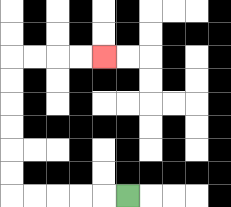{'start': '[5, 8]', 'end': '[4, 2]', 'path_directions': 'L,L,L,L,L,U,U,U,U,U,U,R,R,R,R', 'path_coordinates': '[[5, 8], [4, 8], [3, 8], [2, 8], [1, 8], [0, 8], [0, 7], [0, 6], [0, 5], [0, 4], [0, 3], [0, 2], [1, 2], [2, 2], [3, 2], [4, 2]]'}